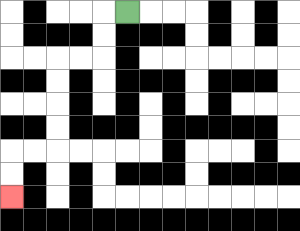{'start': '[5, 0]', 'end': '[0, 8]', 'path_directions': 'L,D,D,L,L,D,D,D,D,L,L,D,D', 'path_coordinates': '[[5, 0], [4, 0], [4, 1], [4, 2], [3, 2], [2, 2], [2, 3], [2, 4], [2, 5], [2, 6], [1, 6], [0, 6], [0, 7], [0, 8]]'}